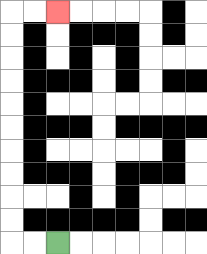{'start': '[2, 10]', 'end': '[2, 0]', 'path_directions': 'L,L,U,U,U,U,U,U,U,U,U,U,R,R', 'path_coordinates': '[[2, 10], [1, 10], [0, 10], [0, 9], [0, 8], [0, 7], [0, 6], [0, 5], [0, 4], [0, 3], [0, 2], [0, 1], [0, 0], [1, 0], [2, 0]]'}